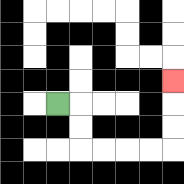{'start': '[2, 4]', 'end': '[7, 3]', 'path_directions': 'R,D,D,R,R,R,R,U,U,U', 'path_coordinates': '[[2, 4], [3, 4], [3, 5], [3, 6], [4, 6], [5, 6], [6, 6], [7, 6], [7, 5], [7, 4], [7, 3]]'}